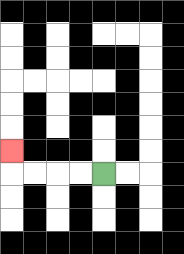{'start': '[4, 7]', 'end': '[0, 6]', 'path_directions': 'L,L,L,L,U', 'path_coordinates': '[[4, 7], [3, 7], [2, 7], [1, 7], [0, 7], [0, 6]]'}